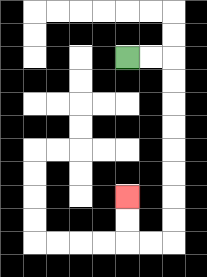{'start': '[5, 2]', 'end': '[5, 8]', 'path_directions': 'R,R,D,D,D,D,D,D,D,D,L,L,U,U', 'path_coordinates': '[[5, 2], [6, 2], [7, 2], [7, 3], [7, 4], [7, 5], [7, 6], [7, 7], [7, 8], [7, 9], [7, 10], [6, 10], [5, 10], [5, 9], [5, 8]]'}